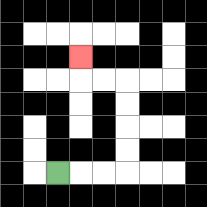{'start': '[2, 7]', 'end': '[3, 2]', 'path_directions': 'R,R,R,U,U,U,U,L,L,U', 'path_coordinates': '[[2, 7], [3, 7], [4, 7], [5, 7], [5, 6], [5, 5], [5, 4], [5, 3], [4, 3], [3, 3], [3, 2]]'}